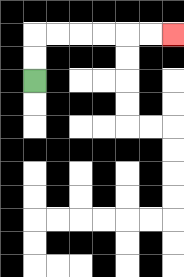{'start': '[1, 3]', 'end': '[7, 1]', 'path_directions': 'U,U,R,R,R,R,R,R', 'path_coordinates': '[[1, 3], [1, 2], [1, 1], [2, 1], [3, 1], [4, 1], [5, 1], [6, 1], [7, 1]]'}